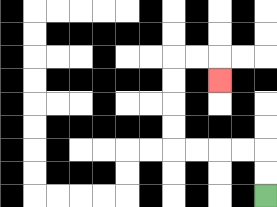{'start': '[11, 8]', 'end': '[9, 3]', 'path_directions': 'U,U,L,L,L,L,U,U,U,U,R,R,D', 'path_coordinates': '[[11, 8], [11, 7], [11, 6], [10, 6], [9, 6], [8, 6], [7, 6], [7, 5], [7, 4], [7, 3], [7, 2], [8, 2], [9, 2], [9, 3]]'}